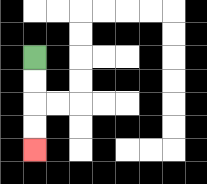{'start': '[1, 2]', 'end': '[1, 6]', 'path_directions': 'D,D,D,D', 'path_coordinates': '[[1, 2], [1, 3], [1, 4], [1, 5], [1, 6]]'}